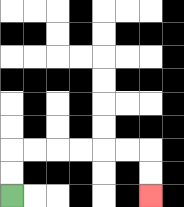{'start': '[0, 8]', 'end': '[6, 8]', 'path_directions': 'U,U,R,R,R,R,R,R,D,D', 'path_coordinates': '[[0, 8], [0, 7], [0, 6], [1, 6], [2, 6], [3, 6], [4, 6], [5, 6], [6, 6], [6, 7], [6, 8]]'}